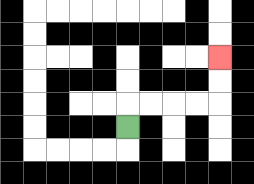{'start': '[5, 5]', 'end': '[9, 2]', 'path_directions': 'U,R,R,R,R,U,U', 'path_coordinates': '[[5, 5], [5, 4], [6, 4], [7, 4], [8, 4], [9, 4], [9, 3], [9, 2]]'}